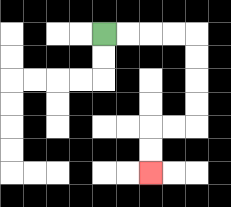{'start': '[4, 1]', 'end': '[6, 7]', 'path_directions': 'R,R,R,R,D,D,D,D,L,L,D,D', 'path_coordinates': '[[4, 1], [5, 1], [6, 1], [7, 1], [8, 1], [8, 2], [8, 3], [8, 4], [8, 5], [7, 5], [6, 5], [6, 6], [6, 7]]'}